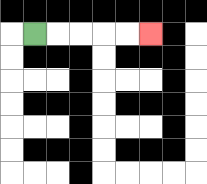{'start': '[1, 1]', 'end': '[6, 1]', 'path_directions': 'R,R,R,R,R', 'path_coordinates': '[[1, 1], [2, 1], [3, 1], [4, 1], [5, 1], [6, 1]]'}